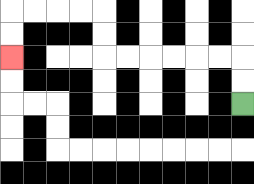{'start': '[10, 4]', 'end': '[0, 2]', 'path_directions': 'U,U,L,L,L,L,L,L,U,U,L,L,L,L,D,D', 'path_coordinates': '[[10, 4], [10, 3], [10, 2], [9, 2], [8, 2], [7, 2], [6, 2], [5, 2], [4, 2], [4, 1], [4, 0], [3, 0], [2, 0], [1, 0], [0, 0], [0, 1], [0, 2]]'}